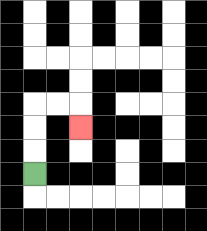{'start': '[1, 7]', 'end': '[3, 5]', 'path_directions': 'U,U,U,R,R,D', 'path_coordinates': '[[1, 7], [1, 6], [1, 5], [1, 4], [2, 4], [3, 4], [3, 5]]'}